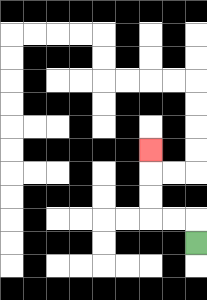{'start': '[8, 10]', 'end': '[6, 6]', 'path_directions': 'U,L,L,U,U,U', 'path_coordinates': '[[8, 10], [8, 9], [7, 9], [6, 9], [6, 8], [6, 7], [6, 6]]'}